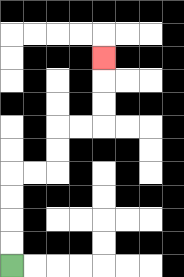{'start': '[0, 11]', 'end': '[4, 2]', 'path_directions': 'U,U,U,U,R,R,U,U,R,R,U,U,U', 'path_coordinates': '[[0, 11], [0, 10], [0, 9], [0, 8], [0, 7], [1, 7], [2, 7], [2, 6], [2, 5], [3, 5], [4, 5], [4, 4], [4, 3], [4, 2]]'}